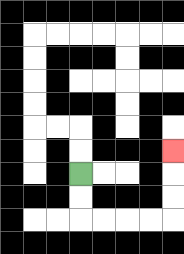{'start': '[3, 7]', 'end': '[7, 6]', 'path_directions': 'D,D,R,R,R,R,U,U,U', 'path_coordinates': '[[3, 7], [3, 8], [3, 9], [4, 9], [5, 9], [6, 9], [7, 9], [7, 8], [7, 7], [7, 6]]'}